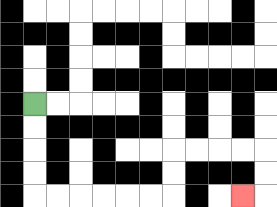{'start': '[1, 4]', 'end': '[10, 8]', 'path_directions': 'D,D,D,D,R,R,R,R,R,R,U,U,R,R,R,R,D,D,L', 'path_coordinates': '[[1, 4], [1, 5], [1, 6], [1, 7], [1, 8], [2, 8], [3, 8], [4, 8], [5, 8], [6, 8], [7, 8], [7, 7], [7, 6], [8, 6], [9, 6], [10, 6], [11, 6], [11, 7], [11, 8], [10, 8]]'}